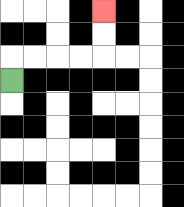{'start': '[0, 3]', 'end': '[4, 0]', 'path_directions': 'U,R,R,R,R,U,U', 'path_coordinates': '[[0, 3], [0, 2], [1, 2], [2, 2], [3, 2], [4, 2], [4, 1], [4, 0]]'}